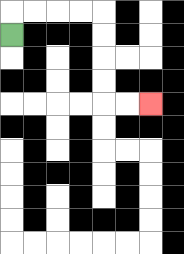{'start': '[0, 1]', 'end': '[6, 4]', 'path_directions': 'U,R,R,R,R,D,D,D,D,R,R', 'path_coordinates': '[[0, 1], [0, 0], [1, 0], [2, 0], [3, 0], [4, 0], [4, 1], [4, 2], [4, 3], [4, 4], [5, 4], [6, 4]]'}